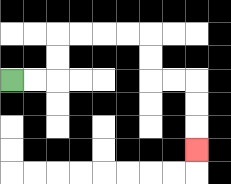{'start': '[0, 3]', 'end': '[8, 6]', 'path_directions': 'R,R,U,U,R,R,R,R,D,D,R,R,D,D,D', 'path_coordinates': '[[0, 3], [1, 3], [2, 3], [2, 2], [2, 1], [3, 1], [4, 1], [5, 1], [6, 1], [6, 2], [6, 3], [7, 3], [8, 3], [8, 4], [8, 5], [8, 6]]'}